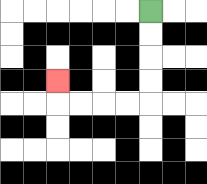{'start': '[6, 0]', 'end': '[2, 3]', 'path_directions': 'D,D,D,D,L,L,L,L,U', 'path_coordinates': '[[6, 0], [6, 1], [6, 2], [6, 3], [6, 4], [5, 4], [4, 4], [3, 4], [2, 4], [2, 3]]'}